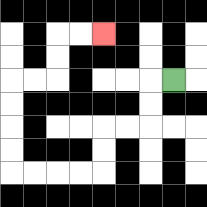{'start': '[7, 3]', 'end': '[4, 1]', 'path_directions': 'L,D,D,L,L,D,D,L,L,L,L,U,U,U,U,R,R,U,U,R,R', 'path_coordinates': '[[7, 3], [6, 3], [6, 4], [6, 5], [5, 5], [4, 5], [4, 6], [4, 7], [3, 7], [2, 7], [1, 7], [0, 7], [0, 6], [0, 5], [0, 4], [0, 3], [1, 3], [2, 3], [2, 2], [2, 1], [3, 1], [4, 1]]'}